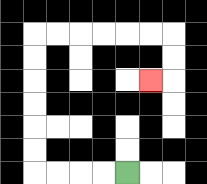{'start': '[5, 7]', 'end': '[6, 3]', 'path_directions': 'L,L,L,L,U,U,U,U,U,U,R,R,R,R,R,R,D,D,L', 'path_coordinates': '[[5, 7], [4, 7], [3, 7], [2, 7], [1, 7], [1, 6], [1, 5], [1, 4], [1, 3], [1, 2], [1, 1], [2, 1], [3, 1], [4, 1], [5, 1], [6, 1], [7, 1], [7, 2], [7, 3], [6, 3]]'}